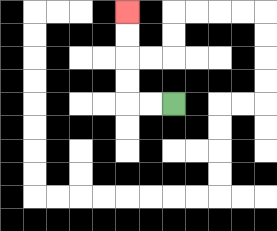{'start': '[7, 4]', 'end': '[5, 0]', 'path_directions': 'L,L,U,U,U,U', 'path_coordinates': '[[7, 4], [6, 4], [5, 4], [5, 3], [5, 2], [5, 1], [5, 0]]'}